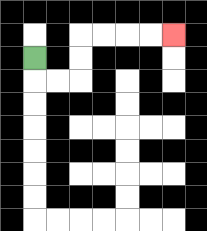{'start': '[1, 2]', 'end': '[7, 1]', 'path_directions': 'D,R,R,U,U,R,R,R,R', 'path_coordinates': '[[1, 2], [1, 3], [2, 3], [3, 3], [3, 2], [3, 1], [4, 1], [5, 1], [6, 1], [7, 1]]'}